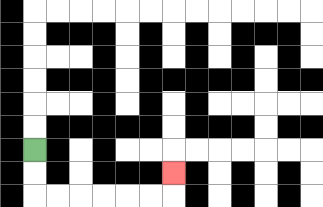{'start': '[1, 6]', 'end': '[7, 7]', 'path_directions': 'D,D,R,R,R,R,R,R,U', 'path_coordinates': '[[1, 6], [1, 7], [1, 8], [2, 8], [3, 8], [4, 8], [5, 8], [6, 8], [7, 8], [7, 7]]'}